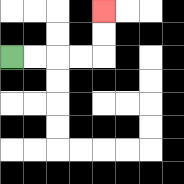{'start': '[0, 2]', 'end': '[4, 0]', 'path_directions': 'R,R,R,R,U,U', 'path_coordinates': '[[0, 2], [1, 2], [2, 2], [3, 2], [4, 2], [4, 1], [4, 0]]'}